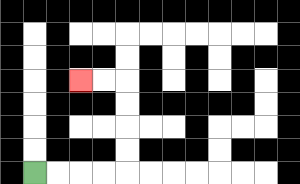{'start': '[1, 7]', 'end': '[3, 3]', 'path_directions': 'R,R,R,R,U,U,U,U,L,L', 'path_coordinates': '[[1, 7], [2, 7], [3, 7], [4, 7], [5, 7], [5, 6], [5, 5], [5, 4], [5, 3], [4, 3], [3, 3]]'}